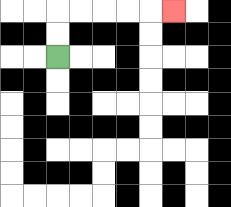{'start': '[2, 2]', 'end': '[7, 0]', 'path_directions': 'U,U,R,R,R,R,R', 'path_coordinates': '[[2, 2], [2, 1], [2, 0], [3, 0], [4, 0], [5, 0], [6, 0], [7, 0]]'}